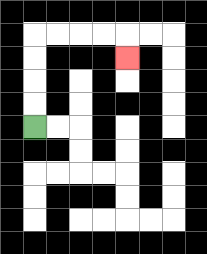{'start': '[1, 5]', 'end': '[5, 2]', 'path_directions': 'U,U,U,U,R,R,R,R,D', 'path_coordinates': '[[1, 5], [1, 4], [1, 3], [1, 2], [1, 1], [2, 1], [3, 1], [4, 1], [5, 1], [5, 2]]'}